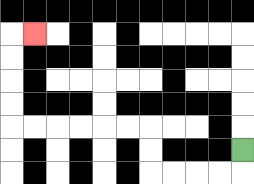{'start': '[10, 6]', 'end': '[1, 1]', 'path_directions': 'D,L,L,L,L,U,U,L,L,L,L,L,L,U,U,U,U,R', 'path_coordinates': '[[10, 6], [10, 7], [9, 7], [8, 7], [7, 7], [6, 7], [6, 6], [6, 5], [5, 5], [4, 5], [3, 5], [2, 5], [1, 5], [0, 5], [0, 4], [0, 3], [0, 2], [0, 1], [1, 1]]'}